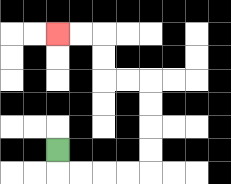{'start': '[2, 6]', 'end': '[2, 1]', 'path_directions': 'D,R,R,R,R,U,U,U,U,L,L,U,U,L,L', 'path_coordinates': '[[2, 6], [2, 7], [3, 7], [4, 7], [5, 7], [6, 7], [6, 6], [6, 5], [6, 4], [6, 3], [5, 3], [4, 3], [4, 2], [4, 1], [3, 1], [2, 1]]'}